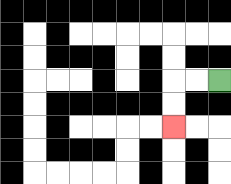{'start': '[9, 3]', 'end': '[7, 5]', 'path_directions': 'L,L,D,D', 'path_coordinates': '[[9, 3], [8, 3], [7, 3], [7, 4], [7, 5]]'}